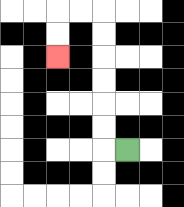{'start': '[5, 6]', 'end': '[2, 2]', 'path_directions': 'L,U,U,U,U,U,U,L,L,D,D', 'path_coordinates': '[[5, 6], [4, 6], [4, 5], [4, 4], [4, 3], [4, 2], [4, 1], [4, 0], [3, 0], [2, 0], [2, 1], [2, 2]]'}